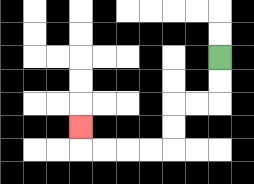{'start': '[9, 2]', 'end': '[3, 5]', 'path_directions': 'D,D,L,L,D,D,L,L,L,L,U', 'path_coordinates': '[[9, 2], [9, 3], [9, 4], [8, 4], [7, 4], [7, 5], [7, 6], [6, 6], [5, 6], [4, 6], [3, 6], [3, 5]]'}